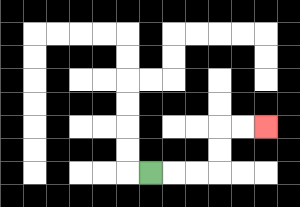{'start': '[6, 7]', 'end': '[11, 5]', 'path_directions': 'R,R,R,U,U,R,R', 'path_coordinates': '[[6, 7], [7, 7], [8, 7], [9, 7], [9, 6], [9, 5], [10, 5], [11, 5]]'}